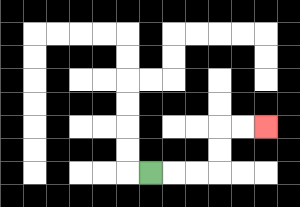{'start': '[6, 7]', 'end': '[11, 5]', 'path_directions': 'R,R,R,U,U,R,R', 'path_coordinates': '[[6, 7], [7, 7], [8, 7], [9, 7], [9, 6], [9, 5], [10, 5], [11, 5]]'}